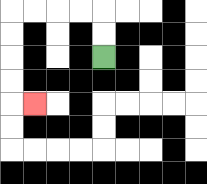{'start': '[4, 2]', 'end': '[1, 4]', 'path_directions': 'U,U,L,L,L,L,D,D,D,D,R', 'path_coordinates': '[[4, 2], [4, 1], [4, 0], [3, 0], [2, 0], [1, 0], [0, 0], [0, 1], [0, 2], [0, 3], [0, 4], [1, 4]]'}